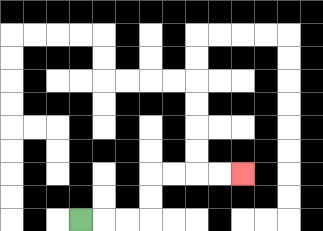{'start': '[3, 9]', 'end': '[10, 7]', 'path_directions': 'R,R,R,U,U,R,R,R,R', 'path_coordinates': '[[3, 9], [4, 9], [5, 9], [6, 9], [6, 8], [6, 7], [7, 7], [8, 7], [9, 7], [10, 7]]'}